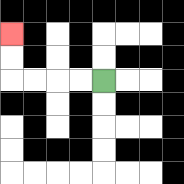{'start': '[4, 3]', 'end': '[0, 1]', 'path_directions': 'L,L,L,L,U,U', 'path_coordinates': '[[4, 3], [3, 3], [2, 3], [1, 3], [0, 3], [0, 2], [0, 1]]'}